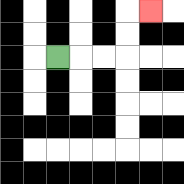{'start': '[2, 2]', 'end': '[6, 0]', 'path_directions': 'R,R,R,U,U,R', 'path_coordinates': '[[2, 2], [3, 2], [4, 2], [5, 2], [5, 1], [5, 0], [6, 0]]'}